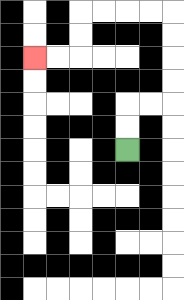{'start': '[5, 6]', 'end': '[1, 2]', 'path_directions': 'U,U,R,R,U,U,U,U,L,L,L,L,D,D,L,L', 'path_coordinates': '[[5, 6], [5, 5], [5, 4], [6, 4], [7, 4], [7, 3], [7, 2], [7, 1], [7, 0], [6, 0], [5, 0], [4, 0], [3, 0], [3, 1], [3, 2], [2, 2], [1, 2]]'}